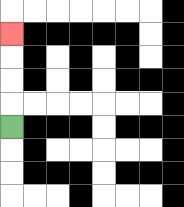{'start': '[0, 5]', 'end': '[0, 1]', 'path_directions': 'U,U,U,U', 'path_coordinates': '[[0, 5], [0, 4], [0, 3], [0, 2], [0, 1]]'}